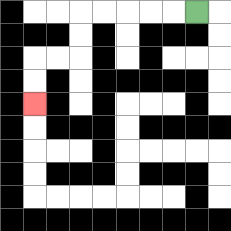{'start': '[8, 0]', 'end': '[1, 4]', 'path_directions': 'L,L,L,L,L,D,D,L,L,D,D', 'path_coordinates': '[[8, 0], [7, 0], [6, 0], [5, 0], [4, 0], [3, 0], [3, 1], [3, 2], [2, 2], [1, 2], [1, 3], [1, 4]]'}